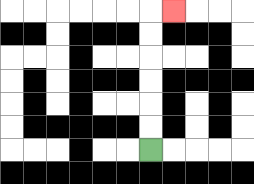{'start': '[6, 6]', 'end': '[7, 0]', 'path_directions': 'U,U,U,U,U,U,R', 'path_coordinates': '[[6, 6], [6, 5], [6, 4], [6, 3], [6, 2], [6, 1], [6, 0], [7, 0]]'}